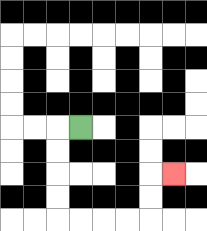{'start': '[3, 5]', 'end': '[7, 7]', 'path_directions': 'L,D,D,D,D,R,R,R,R,U,U,R', 'path_coordinates': '[[3, 5], [2, 5], [2, 6], [2, 7], [2, 8], [2, 9], [3, 9], [4, 9], [5, 9], [6, 9], [6, 8], [6, 7], [7, 7]]'}